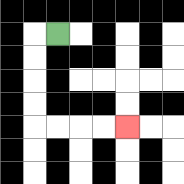{'start': '[2, 1]', 'end': '[5, 5]', 'path_directions': 'L,D,D,D,D,R,R,R,R', 'path_coordinates': '[[2, 1], [1, 1], [1, 2], [1, 3], [1, 4], [1, 5], [2, 5], [3, 5], [4, 5], [5, 5]]'}